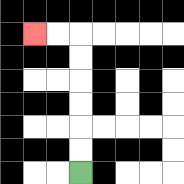{'start': '[3, 7]', 'end': '[1, 1]', 'path_directions': 'U,U,U,U,U,U,L,L', 'path_coordinates': '[[3, 7], [3, 6], [3, 5], [3, 4], [3, 3], [3, 2], [3, 1], [2, 1], [1, 1]]'}